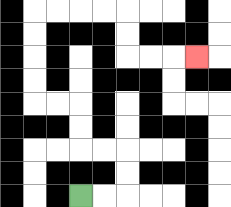{'start': '[3, 8]', 'end': '[8, 2]', 'path_directions': 'R,R,U,U,L,L,U,U,L,L,U,U,U,U,R,R,R,R,D,D,R,R,R', 'path_coordinates': '[[3, 8], [4, 8], [5, 8], [5, 7], [5, 6], [4, 6], [3, 6], [3, 5], [3, 4], [2, 4], [1, 4], [1, 3], [1, 2], [1, 1], [1, 0], [2, 0], [3, 0], [4, 0], [5, 0], [5, 1], [5, 2], [6, 2], [7, 2], [8, 2]]'}